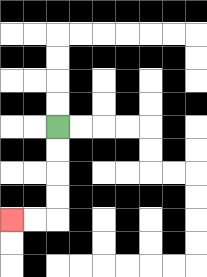{'start': '[2, 5]', 'end': '[0, 9]', 'path_directions': 'D,D,D,D,L,L', 'path_coordinates': '[[2, 5], [2, 6], [2, 7], [2, 8], [2, 9], [1, 9], [0, 9]]'}